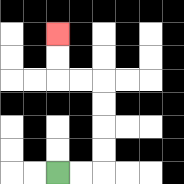{'start': '[2, 7]', 'end': '[2, 1]', 'path_directions': 'R,R,U,U,U,U,L,L,U,U', 'path_coordinates': '[[2, 7], [3, 7], [4, 7], [4, 6], [4, 5], [4, 4], [4, 3], [3, 3], [2, 3], [2, 2], [2, 1]]'}